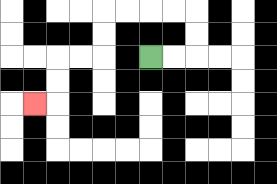{'start': '[6, 2]', 'end': '[1, 4]', 'path_directions': 'R,R,U,U,L,L,L,L,D,D,L,L,D,D,L', 'path_coordinates': '[[6, 2], [7, 2], [8, 2], [8, 1], [8, 0], [7, 0], [6, 0], [5, 0], [4, 0], [4, 1], [4, 2], [3, 2], [2, 2], [2, 3], [2, 4], [1, 4]]'}